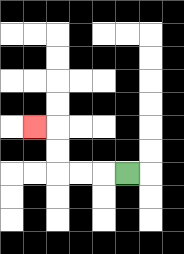{'start': '[5, 7]', 'end': '[1, 5]', 'path_directions': 'L,L,L,U,U,L', 'path_coordinates': '[[5, 7], [4, 7], [3, 7], [2, 7], [2, 6], [2, 5], [1, 5]]'}